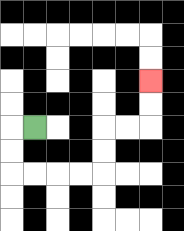{'start': '[1, 5]', 'end': '[6, 3]', 'path_directions': 'L,D,D,R,R,R,R,U,U,R,R,U,U', 'path_coordinates': '[[1, 5], [0, 5], [0, 6], [0, 7], [1, 7], [2, 7], [3, 7], [4, 7], [4, 6], [4, 5], [5, 5], [6, 5], [6, 4], [6, 3]]'}